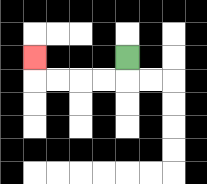{'start': '[5, 2]', 'end': '[1, 2]', 'path_directions': 'D,L,L,L,L,U', 'path_coordinates': '[[5, 2], [5, 3], [4, 3], [3, 3], [2, 3], [1, 3], [1, 2]]'}